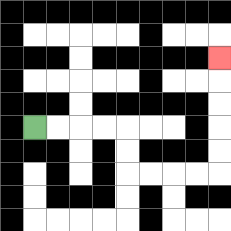{'start': '[1, 5]', 'end': '[9, 2]', 'path_directions': 'R,R,R,R,D,D,R,R,R,R,U,U,U,U,U', 'path_coordinates': '[[1, 5], [2, 5], [3, 5], [4, 5], [5, 5], [5, 6], [5, 7], [6, 7], [7, 7], [8, 7], [9, 7], [9, 6], [9, 5], [9, 4], [9, 3], [9, 2]]'}